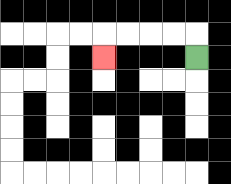{'start': '[8, 2]', 'end': '[4, 2]', 'path_directions': 'U,L,L,L,L,D', 'path_coordinates': '[[8, 2], [8, 1], [7, 1], [6, 1], [5, 1], [4, 1], [4, 2]]'}